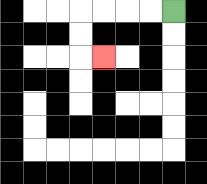{'start': '[7, 0]', 'end': '[4, 2]', 'path_directions': 'L,L,L,L,D,D,R', 'path_coordinates': '[[7, 0], [6, 0], [5, 0], [4, 0], [3, 0], [3, 1], [3, 2], [4, 2]]'}